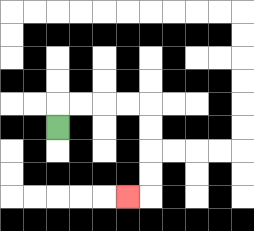{'start': '[2, 5]', 'end': '[5, 8]', 'path_directions': 'U,R,R,R,R,D,D,D,D,L', 'path_coordinates': '[[2, 5], [2, 4], [3, 4], [4, 4], [5, 4], [6, 4], [6, 5], [6, 6], [6, 7], [6, 8], [5, 8]]'}